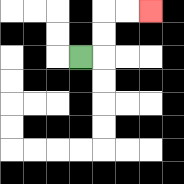{'start': '[3, 2]', 'end': '[6, 0]', 'path_directions': 'R,U,U,R,R', 'path_coordinates': '[[3, 2], [4, 2], [4, 1], [4, 0], [5, 0], [6, 0]]'}